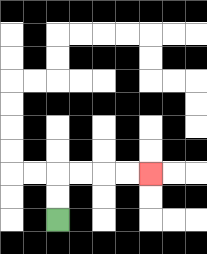{'start': '[2, 9]', 'end': '[6, 7]', 'path_directions': 'U,U,R,R,R,R', 'path_coordinates': '[[2, 9], [2, 8], [2, 7], [3, 7], [4, 7], [5, 7], [6, 7]]'}